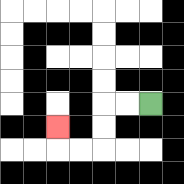{'start': '[6, 4]', 'end': '[2, 5]', 'path_directions': 'L,L,D,D,L,L,U', 'path_coordinates': '[[6, 4], [5, 4], [4, 4], [4, 5], [4, 6], [3, 6], [2, 6], [2, 5]]'}